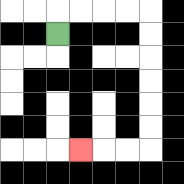{'start': '[2, 1]', 'end': '[3, 6]', 'path_directions': 'U,R,R,R,R,D,D,D,D,D,D,L,L,L', 'path_coordinates': '[[2, 1], [2, 0], [3, 0], [4, 0], [5, 0], [6, 0], [6, 1], [6, 2], [6, 3], [6, 4], [6, 5], [6, 6], [5, 6], [4, 6], [3, 6]]'}